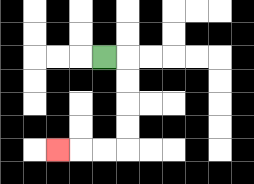{'start': '[4, 2]', 'end': '[2, 6]', 'path_directions': 'R,D,D,D,D,L,L,L', 'path_coordinates': '[[4, 2], [5, 2], [5, 3], [5, 4], [5, 5], [5, 6], [4, 6], [3, 6], [2, 6]]'}